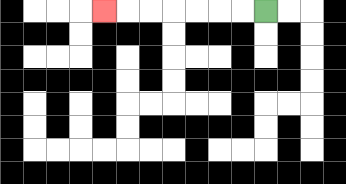{'start': '[11, 0]', 'end': '[4, 0]', 'path_directions': 'L,L,L,L,L,L,L', 'path_coordinates': '[[11, 0], [10, 0], [9, 0], [8, 0], [7, 0], [6, 0], [5, 0], [4, 0]]'}